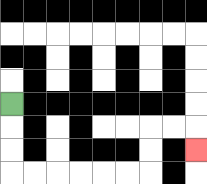{'start': '[0, 4]', 'end': '[8, 6]', 'path_directions': 'D,D,D,R,R,R,R,R,R,U,U,R,R,D', 'path_coordinates': '[[0, 4], [0, 5], [0, 6], [0, 7], [1, 7], [2, 7], [3, 7], [4, 7], [5, 7], [6, 7], [6, 6], [6, 5], [7, 5], [8, 5], [8, 6]]'}